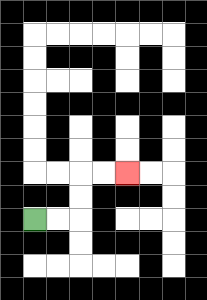{'start': '[1, 9]', 'end': '[5, 7]', 'path_directions': 'R,R,U,U,R,R', 'path_coordinates': '[[1, 9], [2, 9], [3, 9], [3, 8], [3, 7], [4, 7], [5, 7]]'}